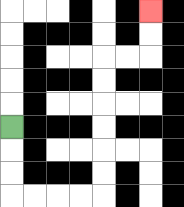{'start': '[0, 5]', 'end': '[6, 0]', 'path_directions': 'D,D,D,R,R,R,R,U,U,U,U,U,U,R,R,U,U', 'path_coordinates': '[[0, 5], [0, 6], [0, 7], [0, 8], [1, 8], [2, 8], [3, 8], [4, 8], [4, 7], [4, 6], [4, 5], [4, 4], [4, 3], [4, 2], [5, 2], [6, 2], [6, 1], [6, 0]]'}